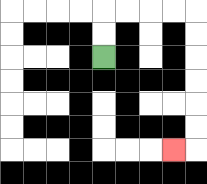{'start': '[4, 2]', 'end': '[7, 6]', 'path_directions': 'U,U,R,R,R,R,D,D,D,D,D,D,L', 'path_coordinates': '[[4, 2], [4, 1], [4, 0], [5, 0], [6, 0], [7, 0], [8, 0], [8, 1], [8, 2], [8, 3], [8, 4], [8, 5], [8, 6], [7, 6]]'}